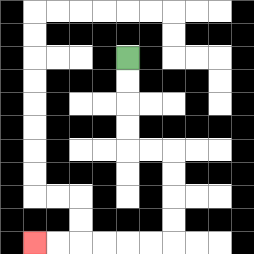{'start': '[5, 2]', 'end': '[1, 10]', 'path_directions': 'D,D,D,D,R,R,D,D,D,D,L,L,L,L,L,L', 'path_coordinates': '[[5, 2], [5, 3], [5, 4], [5, 5], [5, 6], [6, 6], [7, 6], [7, 7], [7, 8], [7, 9], [7, 10], [6, 10], [5, 10], [4, 10], [3, 10], [2, 10], [1, 10]]'}